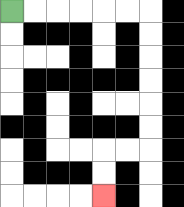{'start': '[0, 0]', 'end': '[4, 8]', 'path_directions': 'R,R,R,R,R,R,D,D,D,D,D,D,L,L,D,D', 'path_coordinates': '[[0, 0], [1, 0], [2, 0], [3, 0], [4, 0], [5, 0], [6, 0], [6, 1], [6, 2], [6, 3], [6, 4], [6, 5], [6, 6], [5, 6], [4, 6], [4, 7], [4, 8]]'}